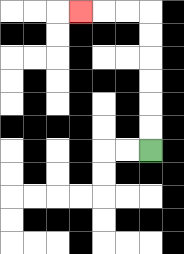{'start': '[6, 6]', 'end': '[3, 0]', 'path_directions': 'U,U,U,U,U,U,L,L,L', 'path_coordinates': '[[6, 6], [6, 5], [6, 4], [6, 3], [6, 2], [6, 1], [6, 0], [5, 0], [4, 0], [3, 0]]'}